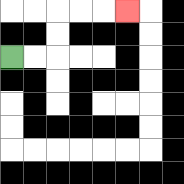{'start': '[0, 2]', 'end': '[5, 0]', 'path_directions': 'R,R,U,U,R,R,R', 'path_coordinates': '[[0, 2], [1, 2], [2, 2], [2, 1], [2, 0], [3, 0], [4, 0], [5, 0]]'}